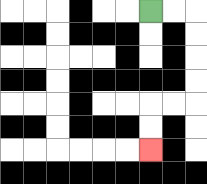{'start': '[6, 0]', 'end': '[6, 6]', 'path_directions': 'R,R,D,D,D,D,L,L,D,D', 'path_coordinates': '[[6, 0], [7, 0], [8, 0], [8, 1], [8, 2], [8, 3], [8, 4], [7, 4], [6, 4], [6, 5], [6, 6]]'}